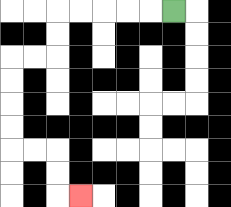{'start': '[7, 0]', 'end': '[3, 8]', 'path_directions': 'L,L,L,L,L,D,D,L,L,D,D,D,D,R,R,D,D,R', 'path_coordinates': '[[7, 0], [6, 0], [5, 0], [4, 0], [3, 0], [2, 0], [2, 1], [2, 2], [1, 2], [0, 2], [0, 3], [0, 4], [0, 5], [0, 6], [1, 6], [2, 6], [2, 7], [2, 8], [3, 8]]'}